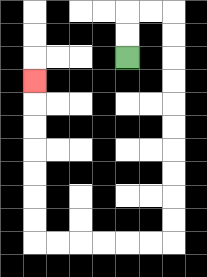{'start': '[5, 2]', 'end': '[1, 3]', 'path_directions': 'U,U,R,R,D,D,D,D,D,D,D,D,D,D,L,L,L,L,L,L,U,U,U,U,U,U,U', 'path_coordinates': '[[5, 2], [5, 1], [5, 0], [6, 0], [7, 0], [7, 1], [7, 2], [7, 3], [7, 4], [7, 5], [7, 6], [7, 7], [7, 8], [7, 9], [7, 10], [6, 10], [5, 10], [4, 10], [3, 10], [2, 10], [1, 10], [1, 9], [1, 8], [1, 7], [1, 6], [1, 5], [1, 4], [1, 3]]'}